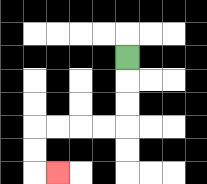{'start': '[5, 2]', 'end': '[2, 7]', 'path_directions': 'D,D,D,L,L,L,L,D,D,R', 'path_coordinates': '[[5, 2], [5, 3], [5, 4], [5, 5], [4, 5], [3, 5], [2, 5], [1, 5], [1, 6], [1, 7], [2, 7]]'}